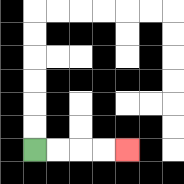{'start': '[1, 6]', 'end': '[5, 6]', 'path_directions': 'R,R,R,R', 'path_coordinates': '[[1, 6], [2, 6], [3, 6], [4, 6], [5, 6]]'}